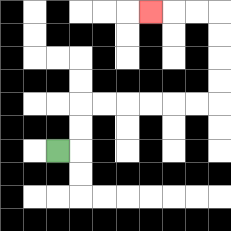{'start': '[2, 6]', 'end': '[6, 0]', 'path_directions': 'R,U,U,R,R,R,R,R,R,U,U,U,U,L,L,L', 'path_coordinates': '[[2, 6], [3, 6], [3, 5], [3, 4], [4, 4], [5, 4], [6, 4], [7, 4], [8, 4], [9, 4], [9, 3], [9, 2], [9, 1], [9, 0], [8, 0], [7, 0], [6, 0]]'}